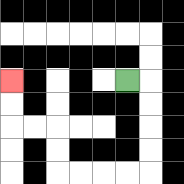{'start': '[5, 3]', 'end': '[0, 3]', 'path_directions': 'R,D,D,D,D,L,L,L,L,U,U,L,L,U,U', 'path_coordinates': '[[5, 3], [6, 3], [6, 4], [6, 5], [6, 6], [6, 7], [5, 7], [4, 7], [3, 7], [2, 7], [2, 6], [2, 5], [1, 5], [0, 5], [0, 4], [0, 3]]'}